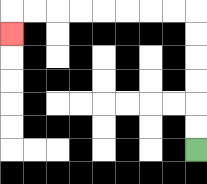{'start': '[8, 6]', 'end': '[0, 1]', 'path_directions': 'U,U,U,U,U,U,L,L,L,L,L,L,L,L,D', 'path_coordinates': '[[8, 6], [8, 5], [8, 4], [8, 3], [8, 2], [8, 1], [8, 0], [7, 0], [6, 0], [5, 0], [4, 0], [3, 0], [2, 0], [1, 0], [0, 0], [0, 1]]'}